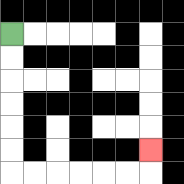{'start': '[0, 1]', 'end': '[6, 6]', 'path_directions': 'D,D,D,D,D,D,R,R,R,R,R,R,U', 'path_coordinates': '[[0, 1], [0, 2], [0, 3], [0, 4], [0, 5], [0, 6], [0, 7], [1, 7], [2, 7], [3, 7], [4, 7], [5, 7], [6, 7], [6, 6]]'}